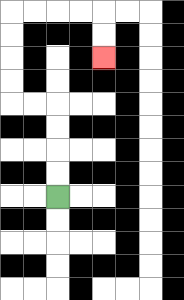{'start': '[2, 8]', 'end': '[4, 2]', 'path_directions': 'U,U,U,U,L,L,U,U,U,U,R,R,R,R,D,D', 'path_coordinates': '[[2, 8], [2, 7], [2, 6], [2, 5], [2, 4], [1, 4], [0, 4], [0, 3], [0, 2], [0, 1], [0, 0], [1, 0], [2, 0], [3, 0], [4, 0], [4, 1], [4, 2]]'}